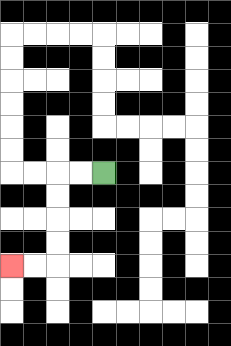{'start': '[4, 7]', 'end': '[0, 11]', 'path_directions': 'L,L,D,D,D,D,L,L', 'path_coordinates': '[[4, 7], [3, 7], [2, 7], [2, 8], [2, 9], [2, 10], [2, 11], [1, 11], [0, 11]]'}